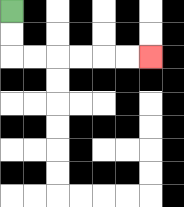{'start': '[0, 0]', 'end': '[6, 2]', 'path_directions': 'D,D,R,R,R,R,R,R', 'path_coordinates': '[[0, 0], [0, 1], [0, 2], [1, 2], [2, 2], [3, 2], [4, 2], [5, 2], [6, 2]]'}